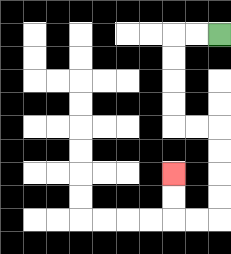{'start': '[9, 1]', 'end': '[7, 7]', 'path_directions': 'L,L,D,D,D,D,R,R,D,D,D,D,L,L,U,U', 'path_coordinates': '[[9, 1], [8, 1], [7, 1], [7, 2], [7, 3], [7, 4], [7, 5], [8, 5], [9, 5], [9, 6], [9, 7], [9, 8], [9, 9], [8, 9], [7, 9], [7, 8], [7, 7]]'}